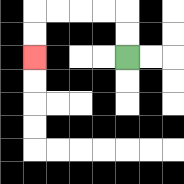{'start': '[5, 2]', 'end': '[1, 2]', 'path_directions': 'U,U,L,L,L,L,D,D', 'path_coordinates': '[[5, 2], [5, 1], [5, 0], [4, 0], [3, 0], [2, 0], [1, 0], [1, 1], [1, 2]]'}